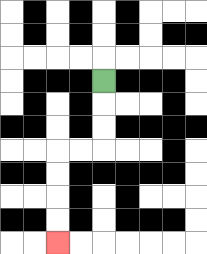{'start': '[4, 3]', 'end': '[2, 10]', 'path_directions': 'D,D,D,L,L,D,D,D,D', 'path_coordinates': '[[4, 3], [4, 4], [4, 5], [4, 6], [3, 6], [2, 6], [2, 7], [2, 8], [2, 9], [2, 10]]'}